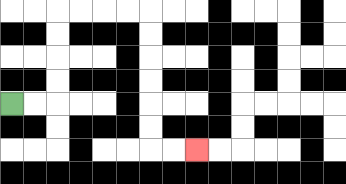{'start': '[0, 4]', 'end': '[8, 6]', 'path_directions': 'R,R,U,U,U,U,R,R,R,R,D,D,D,D,D,D,R,R', 'path_coordinates': '[[0, 4], [1, 4], [2, 4], [2, 3], [2, 2], [2, 1], [2, 0], [3, 0], [4, 0], [5, 0], [6, 0], [6, 1], [6, 2], [6, 3], [6, 4], [6, 5], [6, 6], [7, 6], [8, 6]]'}